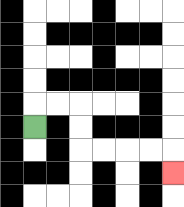{'start': '[1, 5]', 'end': '[7, 7]', 'path_directions': 'U,R,R,D,D,R,R,R,R,D', 'path_coordinates': '[[1, 5], [1, 4], [2, 4], [3, 4], [3, 5], [3, 6], [4, 6], [5, 6], [6, 6], [7, 6], [7, 7]]'}